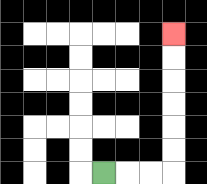{'start': '[4, 7]', 'end': '[7, 1]', 'path_directions': 'R,R,R,U,U,U,U,U,U', 'path_coordinates': '[[4, 7], [5, 7], [6, 7], [7, 7], [7, 6], [7, 5], [7, 4], [7, 3], [7, 2], [7, 1]]'}